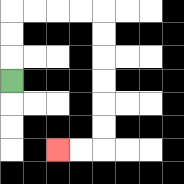{'start': '[0, 3]', 'end': '[2, 6]', 'path_directions': 'U,U,U,R,R,R,R,D,D,D,D,D,D,L,L', 'path_coordinates': '[[0, 3], [0, 2], [0, 1], [0, 0], [1, 0], [2, 0], [3, 0], [4, 0], [4, 1], [4, 2], [4, 3], [4, 4], [4, 5], [4, 6], [3, 6], [2, 6]]'}